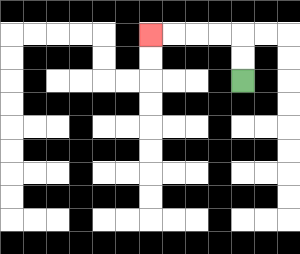{'start': '[10, 3]', 'end': '[6, 1]', 'path_directions': 'U,U,L,L,L,L', 'path_coordinates': '[[10, 3], [10, 2], [10, 1], [9, 1], [8, 1], [7, 1], [6, 1]]'}